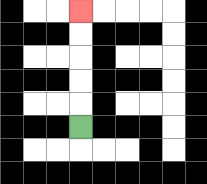{'start': '[3, 5]', 'end': '[3, 0]', 'path_directions': 'U,U,U,U,U', 'path_coordinates': '[[3, 5], [3, 4], [3, 3], [3, 2], [3, 1], [3, 0]]'}